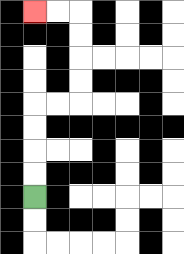{'start': '[1, 8]', 'end': '[1, 0]', 'path_directions': 'U,U,U,U,R,R,U,U,U,U,L,L', 'path_coordinates': '[[1, 8], [1, 7], [1, 6], [1, 5], [1, 4], [2, 4], [3, 4], [3, 3], [3, 2], [3, 1], [3, 0], [2, 0], [1, 0]]'}